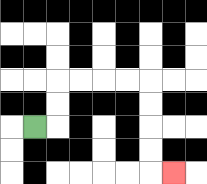{'start': '[1, 5]', 'end': '[7, 7]', 'path_directions': 'R,U,U,R,R,R,R,D,D,D,D,R', 'path_coordinates': '[[1, 5], [2, 5], [2, 4], [2, 3], [3, 3], [4, 3], [5, 3], [6, 3], [6, 4], [6, 5], [6, 6], [6, 7], [7, 7]]'}